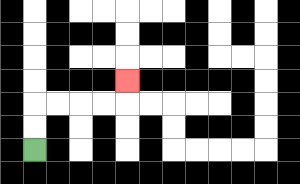{'start': '[1, 6]', 'end': '[5, 3]', 'path_directions': 'U,U,R,R,R,R,U', 'path_coordinates': '[[1, 6], [1, 5], [1, 4], [2, 4], [3, 4], [4, 4], [5, 4], [5, 3]]'}